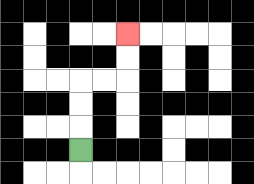{'start': '[3, 6]', 'end': '[5, 1]', 'path_directions': 'U,U,U,R,R,U,U', 'path_coordinates': '[[3, 6], [3, 5], [3, 4], [3, 3], [4, 3], [5, 3], [5, 2], [5, 1]]'}